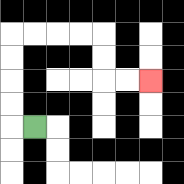{'start': '[1, 5]', 'end': '[6, 3]', 'path_directions': 'L,U,U,U,U,R,R,R,R,D,D,R,R', 'path_coordinates': '[[1, 5], [0, 5], [0, 4], [0, 3], [0, 2], [0, 1], [1, 1], [2, 1], [3, 1], [4, 1], [4, 2], [4, 3], [5, 3], [6, 3]]'}